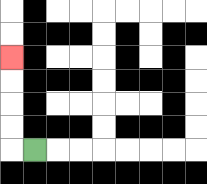{'start': '[1, 6]', 'end': '[0, 2]', 'path_directions': 'L,U,U,U,U', 'path_coordinates': '[[1, 6], [0, 6], [0, 5], [0, 4], [0, 3], [0, 2]]'}